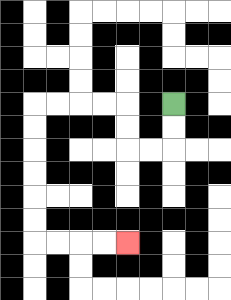{'start': '[7, 4]', 'end': '[5, 10]', 'path_directions': 'D,D,L,L,U,U,L,L,L,L,D,D,D,D,D,D,R,R,R,R', 'path_coordinates': '[[7, 4], [7, 5], [7, 6], [6, 6], [5, 6], [5, 5], [5, 4], [4, 4], [3, 4], [2, 4], [1, 4], [1, 5], [1, 6], [1, 7], [1, 8], [1, 9], [1, 10], [2, 10], [3, 10], [4, 10], [5, 10]]'}